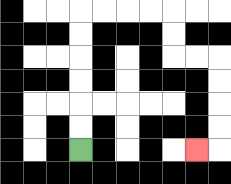{'start': '[3, 6]', 'end': '[8, 6]', 'path_directions': 'U,U,U,U,U,U,R,R,R,R,D,D,R,R,D,D,D,D,L', 'path_coordinates': '[[3, 6], [3, 5], [3, 4], [3, 3], [3, 2], [3, 1], [3, 0], [4, 0], [5, 0], [6, 0], [7, 0], [7, 1], [7, 2], [8, 2], [9, 2], [9, 3], [9, 4], [9, 5], [9, 6], [8, 6]]'}